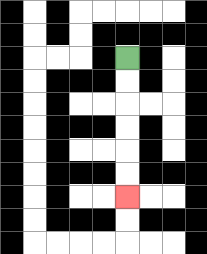{'start': '[5, 2]', 'end': '[5, 8]', 'path_directions': 'D,D,D,D,D,D', 'path_coordinates': '[[5, 2], [5, 3], [5, 4], [5, 5], [5, 6], [5, 7], [5, 8]]'}